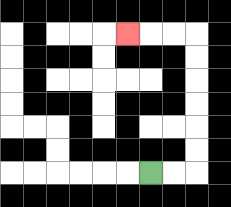{'start': '[6, 7]', 'end': '[5, 1]', 'path_directions': 'R,R,U,U,U,U,U,U,L,L,L', 'path_coordinates': '[[6, 7], [7, 7], [8, 7], [8, 6], [8, 5], [8, 4], [8, 3], [8, 2], [8, 1], [7, 1], [6, 1], [5, 1]]'}